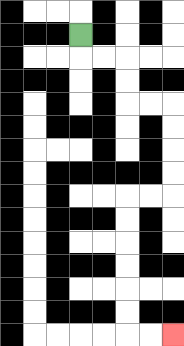{'start': '[3, 1]', 'end': '[7, 14]', 'path_directions': 'D,R,R,D,D,R,R,D,D,D,D,L,L,D,D,D,D,D,D,R,R', 'path_coordinates': '[[3, 1], [3, 2], [4, 2], [5, 2], [5, 3], [5, 4], [6, 4], [7, 4], [7, 5], [7, 6], [7, 7], [7, 8], [6, 8], [5, 8], [5, 9], [5, 10], [5, 11], [5, 12], [5, 13], [5, 14], [6, 14], [7, 14]]'}